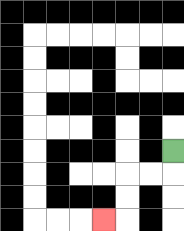{'start': '[7, 6]', 'end': '[4, 9]', 'path_directions': 'D,L,L,D,D,L', 'path_coordinates': '[[7, 6], [7, 7], [6, 7], [5, 7], [5, 8], [5, 9], [4, 9]]'}